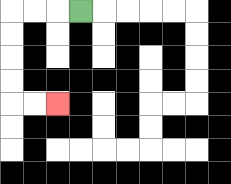{'start': '[3, 0]', 'end': '[2, 4]', 'path_directions': 'L,L,L,D,D,D,D,R,R', 'path_coordinates': '[[3, 0], [2, 0], [1, 0], [0, 0], [0, 1], [0, 2], [0, 3], [0, 4], [1, 4], [2, 4]]'}